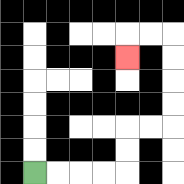{'start': '[1, 7]', 'end': '[5, 2]', 'path_directions': 'R,R,R,R,U,U,R,R,U,U,U,U,L,L,D', 'path_coordinates': '[[1, 7], [2, 7], [3, 7], [4, 7], [5, 7], [5, 6], [5, 5], [6, 5], [7, 5], [7, 4], [7, 3], [7, 2], [7, 1], [6, 1], [5, 1], [5, 2]]'}